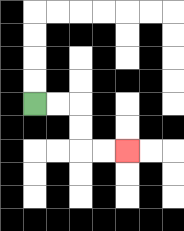{'start': '[1, 4]', 'end': '[5, 6]', 'path_directions': 'R,R,D,D,R,R', 'path_coordinates': '[[1, 4], [2, 4], [3, 4], [3, 5], [3, 6], [4, 6], [5, 6]]'}